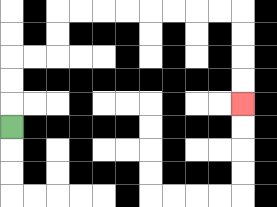{'start': '[0, 5]', 'end': '[10, 4]', 'path_directions': 'U,U,U,R,R,U,U,R,R,R,R,R,R,R,R,D,D,D,D', 'path_coordinates': '[[0, 5], [0, 4], [0, 3], [0, 2], [1, 2], [2, 2], [2, 1], [2, 0], [3, 0], [4, 0], [5, 0], [6, 0], [7, 0], [8, 0], [9, 0], [10, 0], [10, 1], [10, 2], [10, 3], [10, 4]]'}